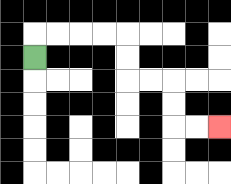{'start': '[1, 2]', 'end': '[9, 5]', 'path_directions': 'U,R,R,R,R,D,D,R,R,D,D,R,R', 'path_coordinates': '[[1, 2], [1, 1], [2, 1], [3, 1], [4, 1], [5, 1], [5, 2], [5, 3], [6, 3], [7, 3], [7, 4], [7, 5], [8, 5], [9, 5]]'}